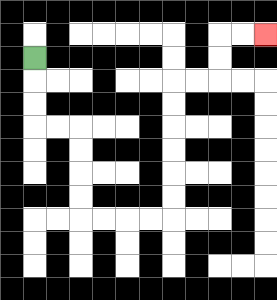{'start': '[1, 2]', 'end': '[11, 1]', 'path_directions': 'D,D,D,R,R,D,D,D,D,R,R,R,R,U,U,U,U,U,U,R,R,U,U,R,R', 'path_coordinates': '[[1, 2], [1, 3], [1, 4], [1, 5], [2, 5], [3, 5], [3, 6], [3, 7], [3, 8], [3, 9], [4, 9], [5, 9], [6, 9], [7, 9], [7, 8], [7, 7], [7, 6], [7, 5], [7, 4], [7, 3], [8, 3], [9, 3], [9, 2], [9, 1], [10, 1], [11, 1]]'}